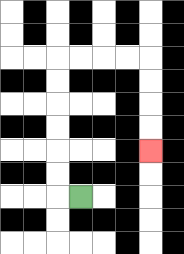{'start': '[3, 8]', 'end': '[6, 6]', 'path_directions': 'L,U,U,U,U,U,U,R,R,R,R,D,D,D,D', 'path_coordinates': '[[3, 8], [2, 8], [2, 7], [2, 6], [2, 5], [2, 4], [2, 3], [2, 2], [3, 2], [4, 2], [5, 2], [6, 2], [6, 3], [6, 4], [6, 5], [6, 6]]'}